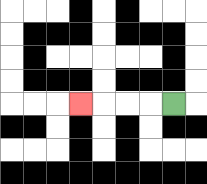{'start': '[7, 4]', 'end': '[3, 4]', 'path_directions': 'L,L,L,L', 'path_coordinates': '[[7, 4], [6, 4], [5, 4], [4, 4], [3, 4]]'}